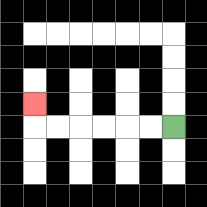{'start': '[7, 5]', 'end': '[1, 4]', 'path_directions': 'L,L,L,L,L,L,U', 'path_coordinates': '[[7, 5], [6, 5], [5, 5], [4, 5], [3, 5], [2, 5], [1, 5], [1, 4]]'}